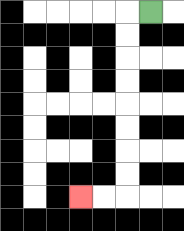{'start': '[6, 0]', 'end': '[3, 8]', 'path_directions': 'L,D,D,D,D,D,D,D,D,L,L', 'path_coordinates': '[[6, 0], [5, 0], [5, 1], [5, 2], [5, 3], [5, 4], [5, 5], [5, 6], [5, 7], [5, 8], [4, 8], [3, 8]]'}